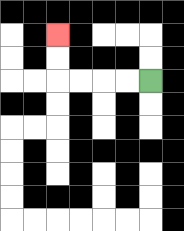{'start': '[6, 3]', 'end': '[2, 1]', 'path_directions': 'L,L,L,L,U,U', 'path_coordinates': '[[6, 3], [5, 3], [4, 3], [3, 3], [2, 3], [2, 2], [2, 1]]'}